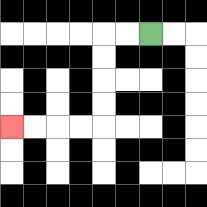{'start': '[6, 1]', 'end': '[0, 5]', 'path_directions': 'L,L,D,D,D,D,L,L,L,L', 'path_coordinates': '[[6, 1], [5, 1], [4, 1], [4, 2], [4, 3], [4, 4], [4, 5], [3, 5], [2, 5], [1, 5], [0, 5]]'}